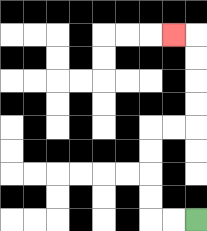{'start': '[8, 9]', 'end': '[7, 1]', 'path_directions': 'L,L,U,U,U,U,R,R,U,U,U,U,L', 'path_coordinates': '[[8, 9], [7, 9], [6, 9], [6, 8], [6, 7], [6, 6], [6, 5], [7, 5], [8, 5], [8, 4], [8, 3], [8, 2], [8, 1], [7, 1]]'}